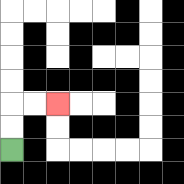{'start': '[0, 6]', 'end': '[2, 4]', 'path_directions': 'U,U,R,R', 'path_coordinates': '[[0, 6], [0, 5], [0, 4], [1, 4], [2, 4]]'}